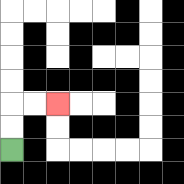{'start': '[0, 6]', 'end': '[2, 4]', 'path_directions': 'U,U,R,R', 'path_coordinates': '[[0, 6], [0, 5], [0, 4], [1, 4], [2, 4]]'}